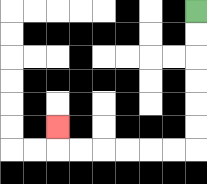{'start': '[8, 0]', 'end': '[2, 5]', 'path_directions': 'D,D,D,D,D,D,L,L,L,L,L,L,U', 'path_coordinates': '[[8, 0], [8, 1], [8, 2], [8, 3], [8, 4], [8, 5], [8, 6], [7, 6], [6, 6], [5, 6], [4, 6], [3, 6], [2, 6], [2, 5]]'}